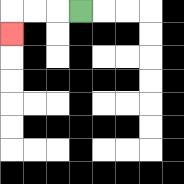{'start': '[3, 0]', 'end': '[0, 1]', 'path_directions': 'L,L,L,D', 'path_coordinates': '[[3, 0], [2, 0], [1, 0], [0, 0], [0, 1]]'}